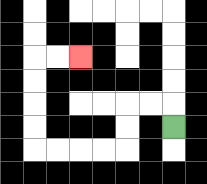{'start': '[7, 5]', 'end': '[3, 2]', 'path_directions': 'U,L,L,D,D,L,L,L,L,U,U,U,U,R,R', 'path_coordinates': '[[7, 5], [7, 4], [6, 4], [5, 4], [5, 5], [5, 6], [4, 6], [3, 6], [2, 6], [1, 6], [1, 5], [1, 4], [1, 3], [1, 2], [2, 2], [3, 2]]'}